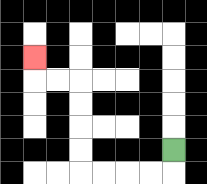{'start': '[7, 6]', 'end': '[1, 2]', 'path_directions': 'D,L,L,L,L,U,U,U,U,L,L,U', 'path_coordinates': '[[7, 6], [7, 7], [6, 7], [5, 7], [4, 7], [3, 7], [3, 6], [3, 5], [3, 4], [3, 3], [2, 3], [1, 3], [1, 2]]'}